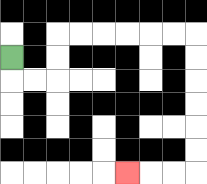{'start': '[0, 2]', 'end': '[5, 7]', 'path_directions': 'D,R,R,U,U,R,R,R,R,R,R,D,D,D,D,D,D,L,L,L', 'path_coordinates': '[[0, 2], [0, 3], [1, 3], [2, 3], [2, 2], [2, 1], [3, 1], [4, 1], [5, 1], [6, 1], [7, 1], [8, 1], [8, 2], [8, 3], [8, 4], [8, 5], [8, 6], [8, 7], [7, 7], [6, 7], [5, 7]]'}